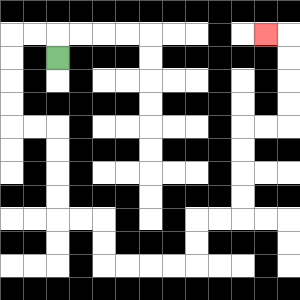{'start': '[2, 2]', 'end': '[11, 1]', 'path_directions': 'U,L,L,D,D,D,D,R,R,D,D,D,D,R,R,D,D,R,R,R,R,U,U,R,R,U,U,U,U,R,R,U,U,U,U,L', 'path_coordinates': '[[2, 2], [2, 1], [1, 1], [0, 1], [0, 2], [0, 3], [0, 4], [0, 5], [1, 5], [2, 5], [2, 6], [2, 7], [2, 8], [2, 9], [3, 9], [4, 9], [4, 10], [4, 11], [5, 11], [6, 11], [7, 11], [8, 11], [8, 10], [8, 9], [9, 9], [10, 9], [10, 8], [10, 7], [10, 6], [10, 5], [11, 5], [12, 5], [12, 4], [12, 3], [12, 2], [12, 1], [11, 1]]'}